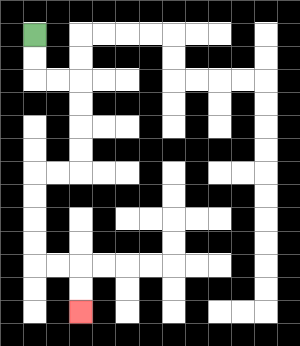{'start': '[1, 1]', 'end': '[3, 13]', 'path_directions': 'D,D,R,R,D,D,D,D,L,L,D,D,D,D,R,R,D,D', 'path_coordinates': '[[1, 1], [1, 2], [1, 3], [2, 3], [3, 3], [3, 4], [3, 5], [3, 6], [3, 7], [2, 7], [1, 7], [1, 8], [1, 9], [1, 10], [1, 11], [2, 11], [3, 11], [3, 12], [3, 13]]'}